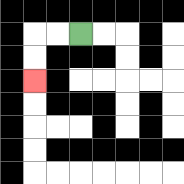{'start': '[3, 1]', 'end': '[1, 3]', 'path_directions': 'L,L,D,D', 'path_coordinates': '[[3, 1], [2, 1], [1, 1], [1, 2], [1, 3]]'}